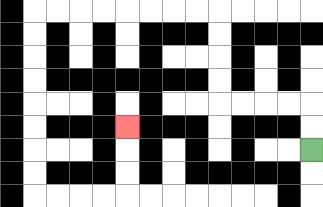{'start': '[13, 6]', 'end': '[5, 5]', 'path_directions': 'U,U,L,L,L,L,U,U,U,U,L,L,L,L,L,L,L,L,D,D,D,D,D,D,D,D,R,R,R,R,U,U,U', 'path_coordinates': '[[13, 6], [13, 5], [13, 4], [12, 4], [11, 4], [10, 4], [9, 4], [9, 3], [9, 2], [9, 1], [9, 0], [8, 0], [7, 0], [6, 0], [5, 0], [4, 0], [3, 0], [2, 0], [1, 0], [1, 1], [1, 2], [1, 3], [1, 4], [1, 5], [1, 6], [1, 7], [1, 8], [2, 8], [3, 8], [4, 8], [5, 8], [5, 7], [5, 6], [5, 5]]'}